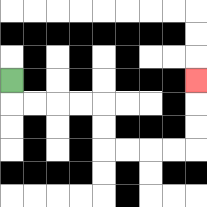{'start': '[0, 3]', 'end': '[8, 3]', 'path_directions': 'D,R,R,R,R,D,D,R,R,R,R,U,U,U', 'path_coordinates': '[[0, 3], [0, 4], [1, 4], [2, 4], [3, 4], [4, 4], [4, 5], [4, 6], [5, 6], [6, 6], [7, 6], [8, 6], [8, 5], [8, 4], [8, 3]]'}